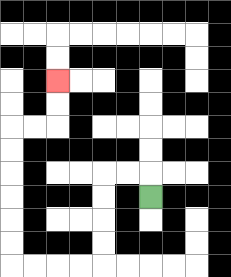{'start': '[6, 8]', 'end': '[2, 3]', 'path_directions': 'U,L,L,D,D,D,D,L,L,L,L,U,U,U,U,U,U,R,R,U,U', 'path_coordinates': '[[6, 8], [6, 7], [5, 7], [4, 7], [4, 8], [4, 9], [4, 10], [4, 11], [3, 11], [2, 11], [1, 11], [0, 11], [0, 10], [0, 9], [0, 8], [0, 7], [0, 6], [0, 5], [1, 5], [2, 5], [2, 4], [2, 3]]'}